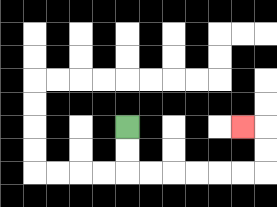{'start': '[5, 5]', 'end': '[10, 5]', 'path_directions': 'D,D,R,R,R,R,R,R,U,U,L', 'path_coordinates': '[[5, 5], [5, 6], [5, 7], [6, 7], [7, 7], [8, 7], [9, 7], [10, 7], [11, 7], [11, 6], [11, 5], [10, 5]]'}